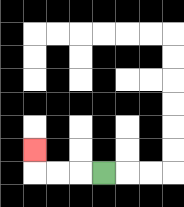{'start': '[4, 7]', 'end': '[1, 6]', 'path_directions': 'L,L,L,U', 'path_coordinates': '[[4, 7], [3, 7], [2, 7], [1, 7], [1, 6]]'}